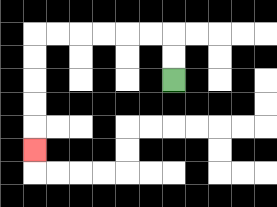{'start': '[7, 3]', 'end': '[1, 6]', 'path_directions': 'U,U,L,L,L,L,L,L,D,D,D,D,D', 'path_coordinates': '[[7, 3], [7, 2], [7, 1], [6, 1], [5, 1], [4, 1], [3, 1], [2, 1], [1, 1], [1, 2], [1, 3], [1, 4], [1, 5], [1, 6]]'}